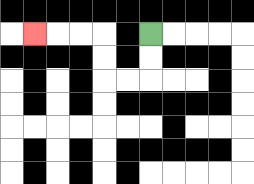{'start': '[6, 1]', 'end': '[1, 1]', 'path_directions': 'D,D,L,L,U,U,L,L,L', 'path_coordinates': '[[6, 1], [6, 2], [6, 3], [5, 3], [4, 3], [4, 2], [4, 1], [3, 1], [2, 1], [1, 1]]'}